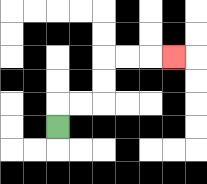{'start': '[2, 5]', 'end': '[7, 2]', 'path_directions': 'U,R,R,U,U,R,R,R', 'path_coordinates': '[[2, 5], [2, 4], [3, 4], [4, 4], [4, 3], [4, 2], [5, 2], [6, 2], [7, 2]]'}